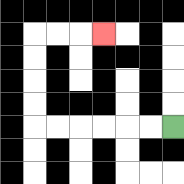{'start': '[7, 5]', 'end': '[4, 1]', 'path_directions': 'L,L,L,L,L,L,U,U,U,U,R,R,R', 'path_coordinates': '[[7, 5], [6, 5], [5, 5], [4, 5], [3, 5], [2, 5], [1, 5], [1, 4], [1, 3], [1, 2], [1, 1], [2, 1], [3, 1], [4, 1]]'}